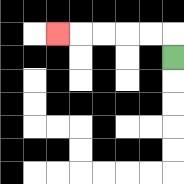{'start': '[7, 2]', 'end': '[2, 1]', 'path_directions': 'U,L,L,L,L,L', 'path_coordinates': '[[7, 2], [7, 1], [6, 1], [5, 1], [4, 1], [3, 1], [2, 1]]'}